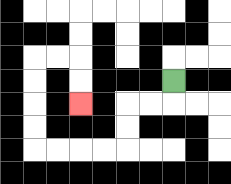{'start': '[7, 3]', 'end': '[3, 4]', 'path_directions': 'D,L,L,D,D,L,L,L,L,U,U,U,U,R,R,D,D', 'path_coordinates': '[[7, 3], [7, 4], [6, 4], [5, 4], [5, 5], [5, 6], [4, 6], [3, 6], [2, 6], [1, 6], [1, 5], [1, 4], [1, 3], [1, 2], [2, 2], [3, 2], [3, 3], [3, 4]]'}